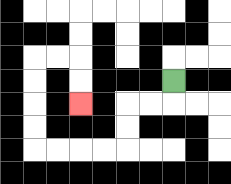{'start': '[7, 3]', 'end': '[3, 4]', 'path_directions': 'D,L,L,D,D,L,L,L,L,U,U,U,U,R,R,D,D', 'path_coordinates': '[[7, 3], [7, 4], [6, 4], [5, 4], [5, 5], [5, 6], [4, 6], [3, 6], [2, 6], [1, 6], [1, 5], [1, 4], [1, 3], [1, 2], [2, 2], [3, 2], [3, 3], [3, 4]]'}